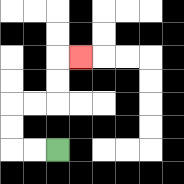{'start': '[2, 6]', 'end': '[3, 2]', 'path_directions': 'L,L,U,U,R,R,U,U,R', 'path_coordinates': '[[2, 6], [1, 6], [0, 6], [0, 5], [0, 4], [1, 4], [2, 4], [2, 3], [2, 2], [3, 2]]'}